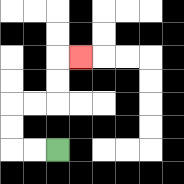{'start': '[2, 6]', 'end': '[3, 2]', 'path_directions': 'L,L,U,U,R,R,U,U,R', 'path_coordinates': '[[2, 6], [1, 6], [0, 6], [0, 5], [0, 4], [1, 4], [2, 4], [2, 3], [2, 2], [3, 2]]'}